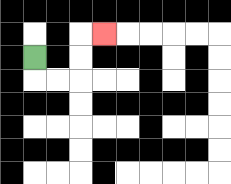{'start': '[1, 2]', 'end': '[4, 1]', 'path_directions': 'D,R,R,U,U,R', 'path_coordinates': '[[1, 2], [1, 3], [2, 3], [3, 3], [3, 2], [3, 1], [4, 1]]'}